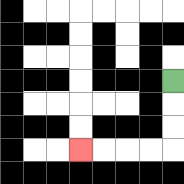{'start': '[7, 3]', 'end': '[3, 6]', 'path_directions': 'D,D,D,L,L,L,L', 'path_coordinates': '[[7, 3], [7, 4], [7, 5], [7, 6], [6, 6], [5, 6], [4, 6], [3, 6]]'}